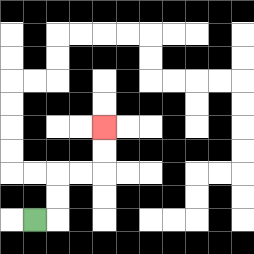{'start': '[1, 9]', 'end': '[4, 5]', 'path_directions': 'R,U,U,R,R,U,U', 'path_coordinates': '[[1, 9], [2, 9], [2, 8], [2, 7], [3, 7], [4, 7], [4, 6], [4, 5]]'}